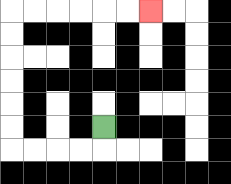{'start': '[4, 5]', 'end': '[6, 0]', 'path_directions': 'D,L,L,L,L,U,U,U,U,U,U,R,R,R,R,R,R', 'path_coordinates': '[[4, 5], [4, 6], [3, 6], [2, 6], [1, 6], [0, 6], [0, 5], [0, 4], [0, 3], [0, 2], [0, 1], [0, 0], [1, 0], [2, 0], [3, 0], [4, 0], [5, 0], [6, 0]]'}